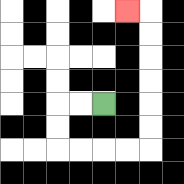{'start': '[4, 4]', 'end': '[5, 0]', 'path_directions': 'L,L,D,D,R,R,R,R,U,U,U,U,U,U,L', 'path_coordinates': '[[4, 4], [3, 4], [2, 4], [2, 5], [2, 6], [3, 6], [4, 6], [5, 6], [6, 6], [6, 5], [6, 4], [6, 3], [6, 2], [6, 1], [6, 0], [5, 0]]'}